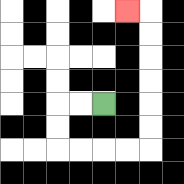{'start': '[4, 4]', 'end': '[5, 0]', 'path_directions': 'L,L,D,D,R,R,R,R,U,U,U,U,U,U,L', 'path_coordinates': '[[4, 4], [3, 4], [2, 4], [2, 5], [2, 6], [3, 6], [4, 6], [5, 6], [6, 6], [6, 5], [6, 4], [6, 3], [6, 2], [6, 1], [6, 0], [5, 0]]'}